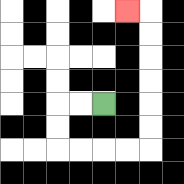{'start': '[4, 4]', 'end': '[5, 0]', 'path_directions': 'L,L,D,D,R,R,R,R,U,U,U,U,U,U,L', 'path_coordinates': '[[4, 4], [3, 4], [2, 4], [2, 5], [2, 6], [3, 6], [4, 6], [5, 6], [6, 6], [6, 5], [6, 4], [6, 3], [6, 2], [6, 1], [6, 0], [5, 0]]'}